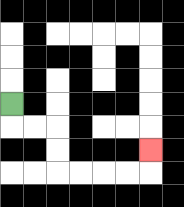{'start': '[0, 4]', 'end': '[6, 6]', 'path_directions': 'D,R,R,D,D,R,R,R,R,U', 'path_coordinates': '[[0, 4], [0, 5], [1, 5], [2, 5], [2, 6], [2, 7], [3, 7], [4, 7], [5, 7], [6, 7], [6, 6]]'}